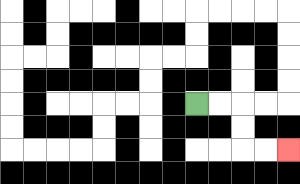{'start': '[8, 4]', 'end': '[12, 6]', 'path_directions': 'R,R,D,D,R,R', 'path_coordinates': '[[8, 4], [9, 4], [10, 4], [10, 5], [10, 6], [11, 6], [12, 6]]'}